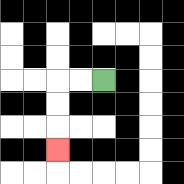{'start': '[4, 3]', 'end': '[2, 6]', 'path_directions': 'L,L,D,D,D', 'path_coordinates': '[[4, 3], [3, 3], [2, 3], [2, 4], [2, 5], [2, 6]]'}